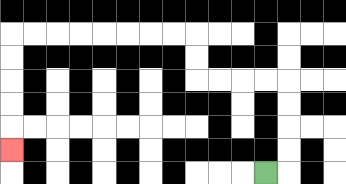{'start': '[11, 7]', 'end': '[0, 6]', 'path_directions': 'R,U,U,U,U,L,L,L,L,U,U,L,L,L,L,L,L,L,L,D,D,D,D,D', 'path_coordinates': '[[11, 7], [12, 7], [12, 6], [12, 5], [12, 4], [12, 3], [11, 3], [10, 3], [9, 3], [8, 3], [8, 2], [8, 1], [7, 1], [6, 1], [5, 1], [4, 1], [3, 1], [2, 1], [1, 1], [0, 1], [0, 2], [0, 3], [0, 4], [0, 5], [0, 6]]'}